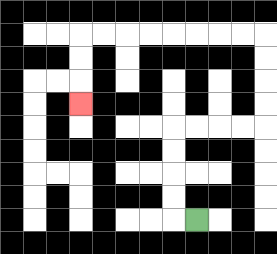{'start': '[8, 9]', 'end': '[3, 4]', 'path_directions': 'L,U,U,U,U,R,R,R,R,U,U,U,U,L,L,L,L,L,L,L,L,D,D,D', 'path_coordinates': '[[8, 9], [7, 9], [7, 8], [7, 7], [7, 6], [7, 5], [8, 5], [9, 5], [10, 5], [11, 5], [11, 4], [11, 3], [11, 2], [11, 1], [10, 1], [9, 1], [8, 1], [7, 1], [6, 1], [5, 1], [4, 1], [3, 1], [3, 2], [3, 3], [3, 4]]'}